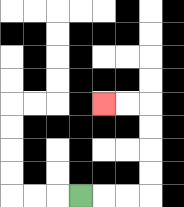{'start': '[3, 8]', 'end': '[4, 4]', 'path_directions': 'R,R,R,U,U,U,U,L,L', 'path_coordinates': '[[3, 8], [4, 8], [5, 8], [6, 8], [6, 7], [6, 6], [6, 5], [6, 4], [5, 4], [4, 4]]'}